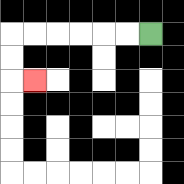{'start': '[6, 1]', 'end': '[1, 3]', 'path_directions': 'L,L,L,L,L,L,D,D,R', 'path_coordinates': '[[6, 1], [5, 1], [4, 1], [3, 1], [2, 1], [1, 1], [0, 1], [0, 2], [0, 3], [1, 3]]'}